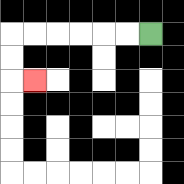{'start': '[6, 1]', 'end': '[1, 3]', 'path_directions': 'L,L,L,L,L,L,D,D,R', 'path_coordinates': '[[6, 1], [5, 1], [4, 1], [3, 1], [2, 1], [1, 1], [0, 1], [0, 2], [0, 3], [1, 3]]'}